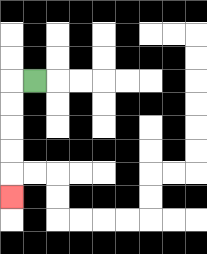{'start': '[1, 3]', 'end': '[0, 8]', 'path_directions': 'L,D,D,D,D,D', 'path_coordinates': '[[1, 3], [0, 3], [0, 4], [0, 5], [0, 6], [0, 7], [0, 8]]'}